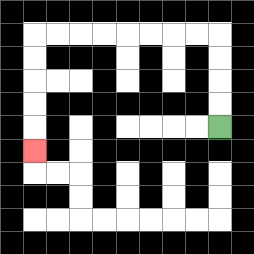{'start': '[9, 5]', 'end': '[1, 6]', 'path_directions': 'U,U,U,U,L,L,L,L,L,L,L,L,D,D,D,D,D', 'path_coordinates': '[[9, 5], [9, 4], [9, 3], [9, 2], [9, 1], [8, 1], [7, 1], [6, 1], [5, 1], [4, 1], [3, 1], [2, 1], [1, 1], [1, 2], [1, 3], [1, 4], [1, 5], [1, 6]]'}